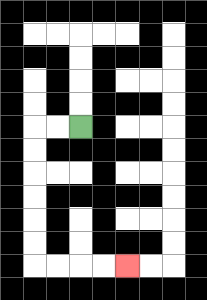{'start': '[3, 5]', 'end': '[5, 11]', 'path_directions': 'L,L,D,D,D,D,D,D,R,R,R,R', 'path_coordinates': '[[3, 5], [2, 5], [1, 5], [1, 6], [1, 7], [1, 8], [1, 9], [1, 10], [1, 11], [2, 11], [3, 11], [4, 11], [5, 11]]'}